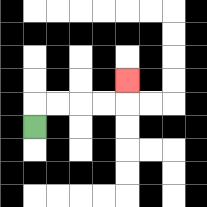{'start': '[1, 5]', 'end': '[5, 3]', 'path_directions': 'U,R,R,R,R,U', 'path_coordinates': '[[1, 5], [1, 4], [2, 4], [3, 4], [4, 4], [5, 4], [5, 3]]'}